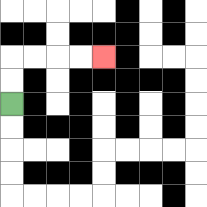{'start': '[0, 4]', 'end': '[4, 2]', 'path_directions': 'U,U,R,R,R,R', 'path_coordinates': '[[0, 4], [0, 3], [0, 2], [1, 2], [2, 2], [3, 2], [4, 2]]'}